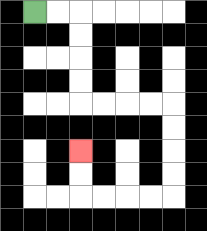{'start': '[1, 0]', 'end': '[3, 6]', 'path_directions': 'R,R,D,D,D,D,R,R,R,R,D,D,D,D,L,L,L,L,U,U', 'path_coordinates': '[[1, 0], [2, 0], [3, 0], [3, 1], [3, 2], [3, 3], [3, 4], [4, 4], [5, 4], [6, 4], [7, 4], [7, 5], [7, 6], [7, 7], [7, 8], [6, 8], [5, 8], [4, 8], [3, 8], [3, 7], [3, 6]]'}